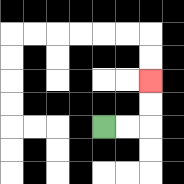{'start': '[4, 5]', 'end': '[6, 3]', 'path_directions': 'R,R,U,U', 'path_coordinates': '[[4, 5], [5, 5], [6, 5], [6, 4], [6, 3]]'}